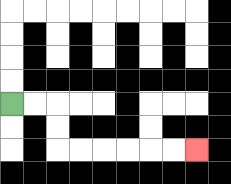{'start': '[0, 4]', 'end': '[8, 6]', 'path_directions': 'R,R,D,D,R,R,R,R,R,R', 'path_coordinates': '[[0, 4], [1, 4], [2, 4], [2, 5], [2, 6], [3, 6], [4, 6], [5, 6], [6, 6], [7, 6], [8, 6]]'}